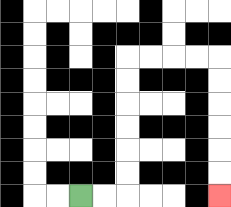{'start': '[3, 8]', 'end': '[9, 8]', 'path_directions': 'R,R,U,U,U,U,U,U,R,R,R,R,D,D,D,D,D,D', 'path_coordinates': '[[3, 8], [4, 8], [5, 8], [5, 7], [5, 6], [5, 5], [5, 4], [5, 3], [5, 2], [6, 2], [7, 2], [8, 2], [9, 2], [9, 3], [9, 4], [9, 5], [9, 6], [9, 7], [9, 8]]'}